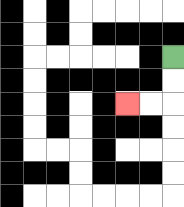{'start': '[7, 2]', 'end': '[5, 4]', 'path_directions': 'D,D,L,L', 'path_coordinates': '[[7, 2], [7, 3], [7, 4], [6, 4], [5, 4]]'}